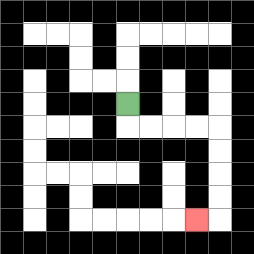{'start': '[5, 4]', 'end': '[8, 9]', 'path_directions': 'D,R,R,R,R,D,D,D,D,L', 'path_coordinates': '[[5, 4], [5, 5], [6, 5], [7, 5], [8, 5], [9, 5], [9, 6], [9, 7], [9, 8], [9, 9], [8, 9]]'}